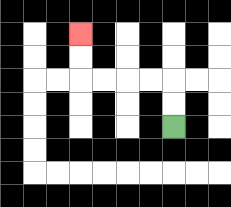{'start': '[7, 5]', 'end': '[3, 1]', 'path_directions': 'U,U,L,L,L,L,U,U', 'path_coordinates': '[[7, 5], [7, 4], [7, 3], [6, 3], [5, 3], [4, 3], [3, 3], [3, 2], [3, 1]]'}